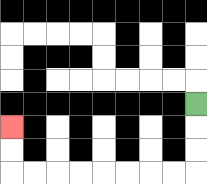{'start': '[8, 4]', 'end': '[0, 5]', 'path_directions': 'D,D,D,L,L,L,L,L,L,L,L,U,U', 'path_coordinates': '[[8, 4], [8, 5], [8, 6], [8, 7], [7, 7], [6, 7], [5, 7], [4, 7], [3, 7], [2, 7], [1, 7], [0, 7], [0, 6], [0, 5]]'}